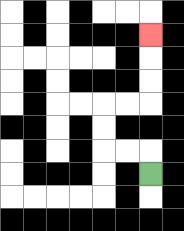{'start': '[6, 7]', 'end': '[6, 1]', 'path_directions': 'U,L,L,U,U,R,R,U,U,U', 'path_coordinates': '[[6, 7], [6, 6], [5, 6], [4, 6], [4, 5], [4, 4], [5, 4], [6, 4], [6, 3], [6, 2], [6, 1]]'}